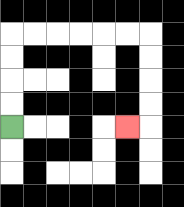{'start': '[0, 5]', 'end': '[5, 5]', 'path_directions': 'U,U,U,U,R,R,R,R,R,R,D,D,D,D,L', 'path_coordinates': '[[0, 5], [0, 4], [0, 3], [0, 2], [0, 1], [1, 1], [2, 1], [3, 1], [4, 1], [5, 1], [6, 1], [6, 2], [6, 3], [6, 4], [6, 5], [5, 5]]'}